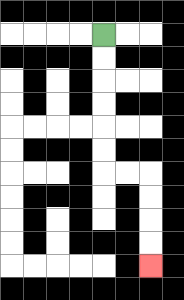{'start': '[4, 1]', 'end': '[6, 11]', 'path_directions': 'D,D,D,D,D,D,R,R,D,D,D,D', 'path_coordinates': '[[4, 1], [4, 2], [4, 3], [4, 4], [4, 5], [4, 6], [4, 7], [5, 7], [6, 7], [6, 8], [6, 9], [6, 10], [6, 11]]'}